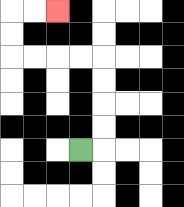{'start': '[3, 6]', 'end': '[2, 0]', 'path_directions': 'R,U,U,U,U,L,L,L,L,U,U,R,R', 'path_coordinates': '[[3, 6], [4, 6], [4, 5], [4, 4], [4, 3], [4, 2], [3, 2], [2, 2], [1, 2], [0, 2], [0, 1], [0, 0], [1, 0], [2, 0]]'}